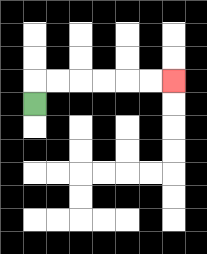{'start': '[1, 4]', 'end': '[7, 3]', 'path_directions': 'U,R,R,R,R,R,R', 'path_coordinates': '[[1, 4], [1, 3], [2, 3], [3, 3], [4, 3], [5, 3], [6, 3], [7, 3]]'}